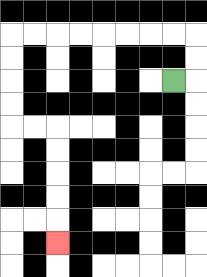{'start': '[7, 3]', 'end': '[2, 10]', 'path_directions': 'R,U,U,L,L,L,L,L,L,L,L,D,D,D,D,R,R,D,D,D,D,D', 'path_coordinates': '[[7, 3], [8, 3], [8, 2], [8, 1], [7, 1], [6, 1], [5, 1], [4, 1], [3, 1], [2, 1], [1, 1], [0, 1], [0, 2], [0, 3], [0, 4], [0, 5], [1, 5], [2, 5], [2, 6], [2, 7], [2, 8], [2, 9], [2, 10]]'}